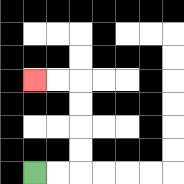{'start': '[1, 7]', 'end': '[1, 3]', 'path_directions': 'R,R,U,U,U,U,L,L', 'path_coordinates': '[[1, 7], [2, 7], [3, 7], [3, 6], [3, 5], [3, 4], [3, 3], [2, 3], [1, 3]]'}